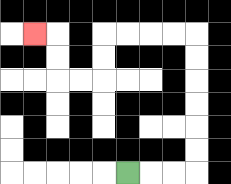{'start': '[5, 7]', 'end': '[1, 1]', 'path_directions': 'R,R,R,U,U,U,U,U,U,L,L,L,L,D,D,L,L,U,U,L', 'path_coordinates': '[[5, 7], [6, 7], [7, 7], [8, 7], [8, 6], [8, 5], [8, 4], [8, 3], [8, 2], [8, 1], [7, 1], [6, 1], [5, 1], [4, 1], [4, 2], [4, 3], [3, 3], [2, 3], [2, 2], [2, 1], [1, 1]]'}